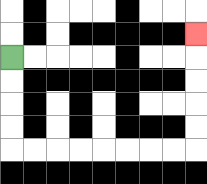{'start': '[0, 2]', 'end': '[8, 1]', 'path_directions': 'D,D,D,D,R,R,R,R,R,R,R,R,U,U,U,U,U', 'path_coordinates': '[[0, 2], [0, 3], [0, 4], [0, 5], [0, 6], [1, 6], [2, 6], [3, 6], [4, 6], [5, 6], [6, 6], [7, 6], [8, 6], [8, 5], [8, 4], [8, 3], [8, 2], [8, 1]]'}